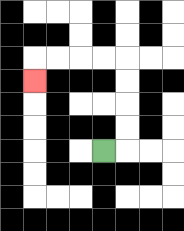{'start': '[4, 6]', 'end': '[1, 3]', 'path_directions': 'R,U,U,U,U,L,L,L,L,D', 'path_coordinates': '[[4, 6], [5, 6], [5, 5], [5, 4], [5, 3], [5, 2], [4, 2], [3, 2], [2, 2], [1, 2], [1, 3]]'}